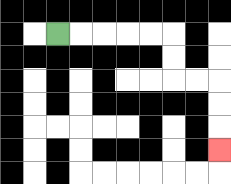{'start': '[2, 1]', 'end': '[9, 6]', 'path_directions': 'R,R,R,R,R,D,D,R,R,D,D,D', 'path_coordinates': '[[2, 1], [3, 1], [4, 1], [5, 1], [6, 1], [7, 1], [7, 2], [7, 3], [8, 3], [9, 3], [9, 4], [9, 5], [9, 6]]'}